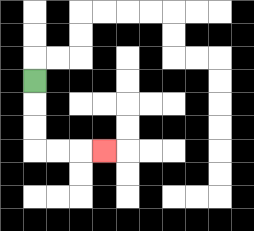{'start': '[1, 3]', 'end': '[4, 6]', 'path_directions': 'D,D,D,R,R,R', 'path_coordinates': '[[1, 3], [1, 4], [1, 5], [1, 6], [2, 6], [3, 6], [4, 6]]'}